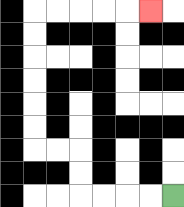{'start': '[7, 8]', 'end': '[6, 0]', 'path_directions': 'L,L,L,L,U,U,L,L,U,U,U,U,U,U,R,R,R,R,R', 'path_coordinates': '[[7, 8], [6, 8], [5, 8], [4, 8], [3, 8], [3, 7], [3, 6], [2, 6], [1, 6], [1, 5], [1, 4], [1, 3], [1, 2], [1, 1], [1, 0], [2, 0], [3, 0], [4, 0], [5, 0], [6, 0]]'}